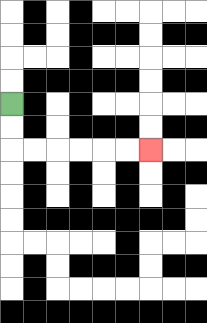{'start': '[0, 4]', 'end': '[6, 6]', 'path_directions': 'D,D,R,R,R,R,R,R', 'path_coordinates': '[[0, 4], [0, 5], [0, 6], [1, 6], [2, 6], [3, 6], [4, 6], [5, 6], [6, 6]]'}